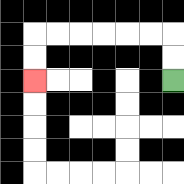{'start': '[7, 3]', 'end': '[1, 3]', 'path_directions': 'U,U,L,L,L,L,L,L,D,D', 'path_coordinates': '[[7, 3], [7, 2], [7, 1], [6, 1], [5, 1], [4, 1], [3, 1], [2, 1], [1, 1], [1, 2], [1, 3]]'}